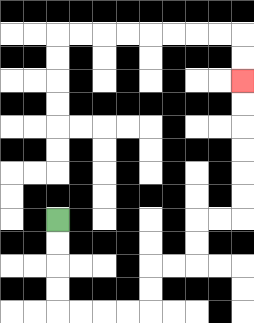{'start': '[2, 9]', 'end': '[10, 3]', 'path_directions': 'D,D,D,D,R,R,R,R,U,U,R,R,U,U,R,R,U,U,U,U,U,U', 'path_coordinates': '[[2, 9], [2, 10], [2, 11], [2, 12], [2, 13], [3, 13], [4, 13], [5, 13], [6, 13], [6, 12], [6, 11], [7, 11], [8, 11], [8, 10], [8, 9], [9, 9], [10, 9], [10, 8], [10, 7], [10, 6], [10, 5], [10, 4], [10, 3]]'}